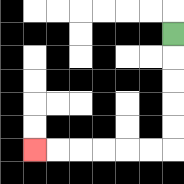{'start': '[7, 1]', 'end': '[1, 6]', 'path_directions': 'D,D,D,D,D,L,L,L,L,L,L', 'path_coordinates': '[[7, 1], [7, 2], [7, 3], [7, 4], [7, 5], [7, 6], [6, 6], [5, 6], [4, 6], [3, 6], [2, 6], [1, 6]]'}